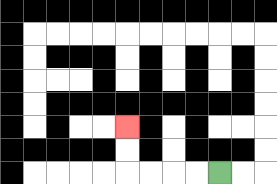{'start': '[9, 7]', 'end': '[5, 5]', 'path_directions': 'L,L,L,L,U,U', 'path_coordinates': '[[9, 7], [8, 7], [7, 7], [6, 7], [5, 7], [5, 6], [5, 5]]'}